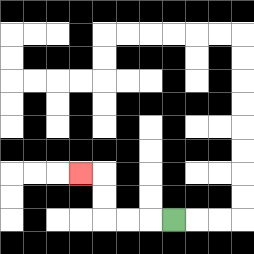{'start': '[7, 9]', 'end': '[3, 7]', 'path_directions': 'L,L,L,U,U,L', 'path_coordinates': '[[7, 9], [6, 9], [5, 9], [4, 9], [4, 8], [4, 7], [3, 7]]'}